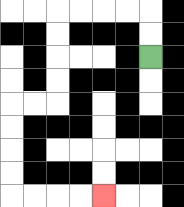{'start': '[6, 2]', 'end': '[4, 8]', 'path_directions': 'U,U,L,L,L,L,D,D,D,D,L,L,D,D,D,D,R,R,R,R', 'path_coordinates': '[[6, 2], [6, 1], [6, 0], [5, 0], [4, 0], [3, 0], [2, 0], [2, 1], [2, 2], [2, 3], [2, 4], [1, 4], [0, 4], [0, 5], [0, 6], [0, 7], [0, 8], [1, 8], [2, 8], [3, 8], [4, 8]]'}